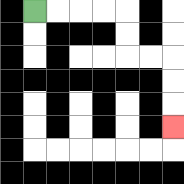{'start': '[1, 0]', 'end': '[7, 5]', 'path_directions': 'R,R,R,R,D,D,R,R,D,D,D', 'path_coordinates': '[[1, 0], [2, 0], [3, 0], [4, 0], [5, 0], [5, 1], [5, 2], [6, 2], [7, 2], [7, 3], [7, 4], [7, 5]]'}